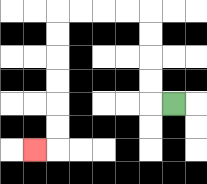{'start': '[7, 4]', 'end': '[1, 6]', 'path_directions': 'L,U,U,U,U,L,L,L,L,D,D,D,D,D,D,L', 'path_coordinates': '[[7, 4], [6, 4], [6, 3], [6, 2], [6, 1], [6, 0], [5, 0], [4, 0], [3, 0], [2, 0], [2, 1], [2, 2], [2, 3], [2, 4], [2, 5], [2, 6], [1, 6]]'}